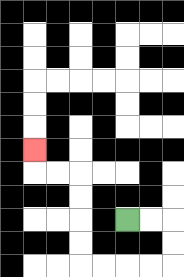{'start': '[5, 9]', 'end': '[1, 6]', 'path_directions': 'R,R,D,D,L,L,L,L,U,U,U,U,L,L,U', 'path_coordinates': '[[5, 9], [6, 9], [7, 9], [7, 10], [7, 11], [6, 11], [5, 11], [4, 11], [3, 11], [3, 10], [3, 9], [3, 8], [3, 7], [2, 7], [1, 7], [1, 6]]'}